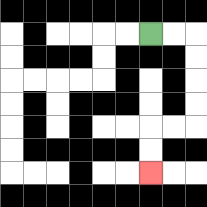{'start': '[6, 1]', 'end': '[6, 7]', 'path_directions': 'R,R,D,D,D,D,L,L,D,D', 'path_coordinates': '[[6, 1], [7, 1], [8, 1], [8, 2], [8, 3], [8, 4], [8, 5], [7, 5], [6, 5], [6, 6], [6, 7]]'}